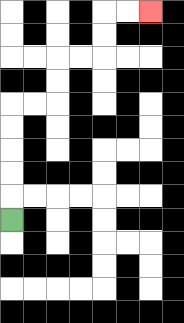{'start': '[0, 9]', 'end': '[6, 0]', 'path_directions': 'U,U,U,U,U,R,R,U,U,R,R,U,U,R,R', 'path_coordinates': '[[0, 9], [0, 8], [0, 7], [0, 6], [0, 5], [0, 4], [1, 4], [2, 4], [2, 3], [2, 2], [3, 2], [4, 2], [4, 1], [4, 0], [5, 0], [6, 0]]'}